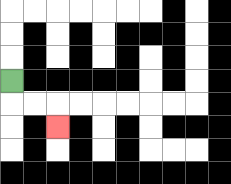{'start': '[0, 3]', 'end': '[2, 5]', 'path_directions': 'D,R,R,D', 'path_coordinates': '[[0, 3], [0, 4], [1, 4], [2, 4], [2, 5]]'}